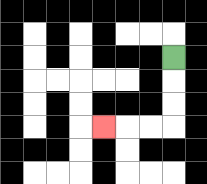{'start': '[7, 2]', 'end': '[4, 5]', 'path_directions': 'D,D,D,L,L,L', 'path_coordinates': '[[7, 2], [7, 3], [7, 4], [7, 5], [6, 5], [5, 5], [4, 5]]'}